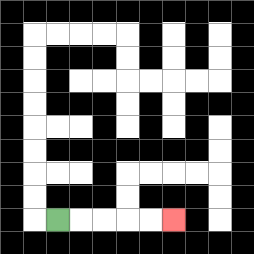{'start': '[2, 9]', 'end': '[7, 9]', 'path_directions': 'R,R,R,R,R', 'path_coordinates': '[[2, 9], [3, 9], [4, 9], [5, 9], [6, 9], [7, 9]]'}